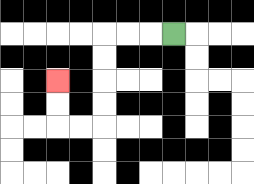{'start': '[7, 1]', 'end': '[2, 3]', 'path_directions': 'L,L,L,D,D,D,D,L,L,U,U', 'path_coordinates': '[[7, 1], [6, 1], [5, 1], [4, 1], [4, 2], [4, 3], [4, 4], [4, 5], [3, 5], [2, 5], [2, 4], [2, 3]]'}